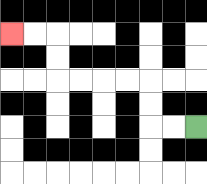{'start': '[8, 5]', 'end': '[0, 1]', 'path_directions': 'L,L,U,U,L,L,L,L,U,U,L,L', 'path_coordinates': '[[8, 5], [7, 5], [6, 5], [6, 4], [6, 3], [5, 3], [4, 3], [3, 3], [2, 3], [2, 2], [2, 1], [1, 1], [0, 1]]'}